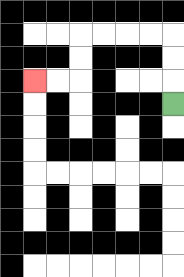{'start': '[7, 4]', 'end': '[1, 3]', 'path_directions': 'U,U,U,L,L,L,L,D,D,L,L', 'path_coordinates': '[[7, 4], [7, 3], [7, 2], [7, 1], [6, 1], [5, 1], [4, 1], [3, 1], [3, 2], [3, 3], [2, 3], [1, 3]]'}